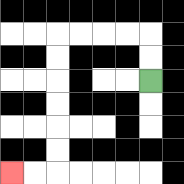{'start': '[6, 3]', 'end': '[0, 7]', 'path_directions': 'U,U,L,L,L,L,D,D,D,D,D,D,L,L', 'path_coordinates': '[[6, 3], [6, 2], [6, 1], [5, 1], [4, 1], [3, 1], [2, 1], [2, 2], [2, 3], [2, 4], [2, 5], [2, 6], [2, 7], [1, 7], [0, 7]]'}